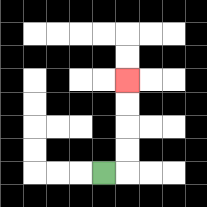{'start': '[4, 7]', 'end': '[5, 3]', 'path_directions': 'R,U,U,U,U', 'path_coordinates': '[[4, 7], [5, 7], [5, 6], [5, 5], [5, 4], [5, 3]]'}